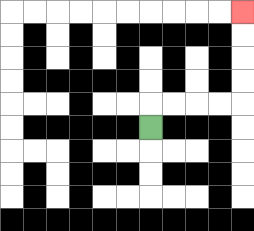{'start': '[6, 5]', 'end': '[10, 0]', 'path_directions': 'U,R,R,R,R,U,U,U,U', 'path_coordinates': '[[6, 5], [6, 4], [7, 4], [8, 4], [9, 4], [10, 4], [10, 3], [10, 2], [10, 1], [10, 0]]'}